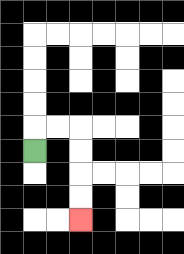{'start': '[1, 6]', 'end': '[3, 9]', 'path_directions': 'U,R,R,D,D,D,D', 'path_coordinates': '[[1, 6], [1, 5], [2, 5], [3, 5], [3, 6], [3, 7], [3, 8], [3, 9]]'}